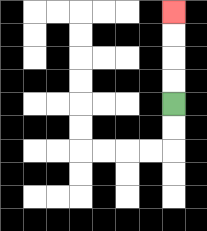{'start': '[7, 4]', 'end': '[7, 0]', 'path_directions': 'U,U,U,U', 'path_coordinates': '[[7, 4], [7, 3], [7, 2], [7, 1], [7, 0]]'}